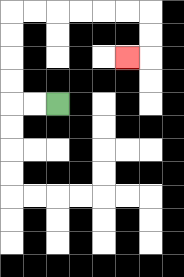{'start': '[2, 4]', 'end': '[5, 2]', 'path_directions': 'L,L,U,U,U,U,R,R,R,R,R,R,D,D,L', 'path_coordinates': '[[2, 4], [1, 4], [0, 4], [0, 3], [0, 2], [0, 1], [0, 0], [1, 0], [2, 0], [3, 0], [4, 0], [5, 0], [6, 0], [6, 1], [6, 2], [5, 2]]'}